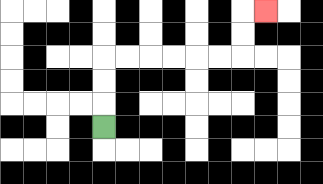{'start': '[4, 5]', 'end': '[11, 0]', 'path_directions': 'U,U,U,R,R,R,R,R,R,U,U,R', 'path_coordinates': '[[4, 5], [4, 4], [4, 3], [4, 2], [5, 2], [6, 2], [7, 2], [8, 2], [9, 2], [10, 2], [10, 1], [10, 0], [11, 0]]'}